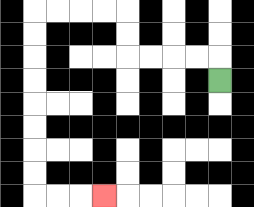{'start': '[9, 3]', 'end': '[4, 8]', 'path_directions': 'U,L,L,L,L,U,U,L,L,L,L,D,D,D,D,D,D,D,D,R,R,R', 'path_coordinates': '[[9, 3], [9, 2], [8, 2], [7, 2], [6, 2], [5, 2], [5, 1], [5, 0], [4, 0], [3, 0], [2, 0], [1, 0], [1, 1], [1, 2], [1, 3], [1, 4], [1, 5], [1, 6], [1, 7], [1, 8], [2, 8], [3, 8], [4, 8]]'}